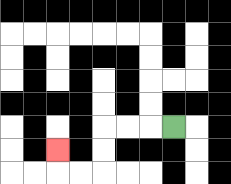{'start': '[7, 5]', 'end': '[2, 6]', 'path_directions': 'L,L,L,D,D,L,L,U', 'path_coordinates': '[[7, 5], [6, 5], [5, 5], [4, 5], [4, 6], [4, 7], [3, 7], [2, 7], [2, 6]]'}